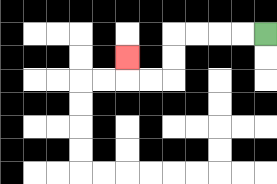{'start': '[11, 1]', 'end': '[5, 2]', 'path_directions': 'L,L,L,L,D,D,L,L,U', 'path_coordinates': '[[11, 1], [10, 1], [9, 1], [8, 1], [7, 1], [7, 2], [7, 3], [6, 3], [5, 3], [5, 2]]'}